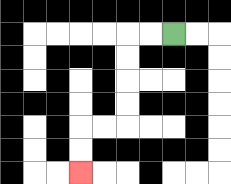{'start': '[7, 1]', 'end': '[3, 7]', 'path_directions': 'L,L,D,D,D,D,L,L,D,D', 'path_coordinates': '[[7, 1], [6, 1], [5, 1], [5, 2], [5, 3], [5, 4], [5, 5], [4, 5], [3, 5], [3, 6], [3, 7]]'}